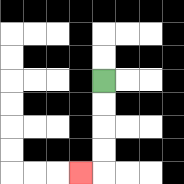{'start': '[4, 3]', 'end': '[3, 7]', 'path_directions': 'D,D,D,D,L', 'path_coordinates': '[[4, 3], [4, 4], [4, 5], [4, 6], [4, 7], [3, 7]]'}